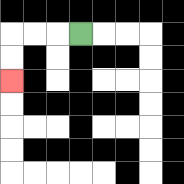{'start': '[3, 1]', 'end': '[0, 3]', 'path_directions': 'L,L,L,D,D', 'path_coordinates': '[[3, 1], [2, 1], [1, 1], [0, 1], [0, 2], [0, 3]]'}